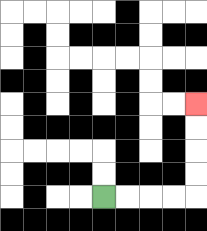{'start': '[4, 8]', 'end': '[8, 4]', 'path_directions': 'R,R,R,R,U,U,U,U', 'path_coordinates': '[[4, 8], [5, 8], [6, 8], [7, 8], [8, 8], [8, 7], [8, 6], [8, 5], [8, 4]]'}